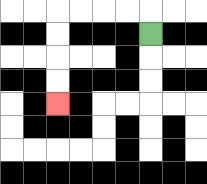{'start': '[6, 1]', 'end': '[2, 4]', 'path_directions': 'U,L,L,L,L,D,D,D,D', 'path_coordinates': '[[6, 1], [6, 0], [5, 0], [4, 0], [3, 0], [2, 0], [2, 1], [2, 2], [2, 3], [2, 4]]'}